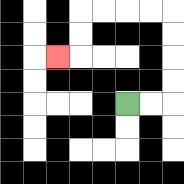{'start': '[5, 4]', 'end': '[2, 2]', 'path_directions': 'R,R,U,U,U,U,L,L,L,L,D,D,L', 'path_coordinates': '[[5, 4], [6, 4], [7, 4], [7, 3], [7, 2], [7, 1], [7, 0], [6, 0], [5, 0], [4, 0], [3, 0], [3, 1], [3, 2], [2, 2]]'}